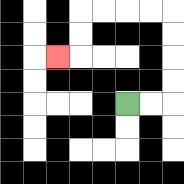{'start': '[5, 4]', 'end': '[2, 2]', 'path_directions': 'R,R,U,U,U,U,L,L,L,L,D,D,L', 'path_coordinates': '[[5, 4], [6, 4], [7, 4], [7, 3], [7, 2], [7, 1], [7, 0], [6, 0], [5, 0], [4, 0], [3, 0], [3, 1], [3, 2], [2, 2]]'}